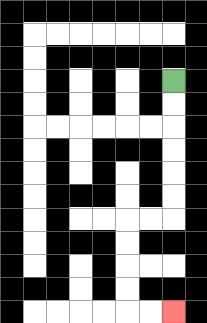{'start': '[7, 3]', 'end': '[7, 13]', 'path_directions': 'D,D,D,D,D,D,L,L,D,D,D,D,R,R', 'path_coordinates': '[[7, 3], [7, 4], [7, 5], [7, 6], [7, 7], [7, 8], [7, 9], [6, 9], [5, 9], [5, 10], [5, 11], [5, 12], [5, 13], [6, 13], [7, 13]]'}